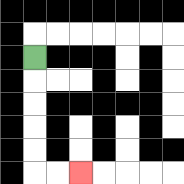{'start': '[1, 2]', 'end': '[3, 7]', 'path_directions': 'D,D,D,D,D,R,R', 'path_coordinates': '[[1, 2], [1, 3], [1, 4], [1, 5], [1, 6], [1, 7], [2, 7], [3, 7]]'}